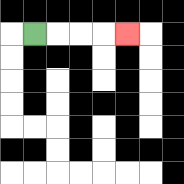{'start': '[1, 1]', 'end': '[5, 1]', 'path_directions': 'R,R,R,R', 'path_coordinates': '[[1, 1], [2, 1], [3, 1], [4, 1], [5, 1]]'}